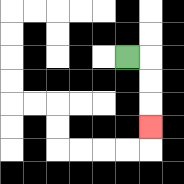{'start': '[5, 2]', 'end': '[6, 5]', 'path_directions': 'R,D,D,D', 'path_coordinates': '[[5, 2], [6, 2], [6, 3], [6, 4], [6, 5]]'}